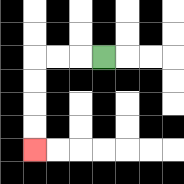{'start': '[4, 2]', 'end': '[1, 6]', 'path_directions': 'L,L,L,D,D,D,D', 'path_coordinates': '[[4, 2], [3, 2], [2, 2], [1, 2], [1, 3], [1, 4], [1, 5], [1, 6]]'}